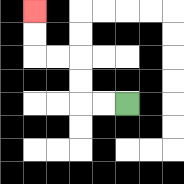{'start': '[5, 4]', 'end': '[1, 0]', 'path_directions': 'L,L,U,U,L,L,U,U', 'path_coordinates': '[[5, 4], [4, 4], [3, 4], [3, 3], [3, 2], [2, 2], [1, 2], [1, 1], [1, 0]]'}